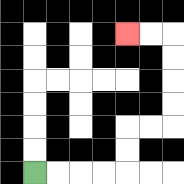{'start': '[1, 7]', 'end': '[5, 1]', 'path_directions': 'R,R,R,R,U,U,R,R,U,U,U,U,L,L', 'path_coordinates': '[[1, 7], [2, 7], [3, 7], [4, 7], [5, 7], [5, 6], [5, 5], [6, 5], [7, 5], [7, 4], [7, 3], [7, 2], [7, 1], [6, 1], [5, 1]]'}